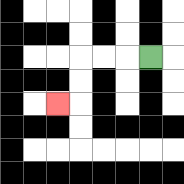{'start': '[6, 2]', 'end': '[2, 4]', 'path_directions': 'L,L,L,D,D,L', 'path_coordinates': '[[6, 2], [5, 2], [4, 2], [3, 2], [3, 3], [3, 4], [2, 4]]'}